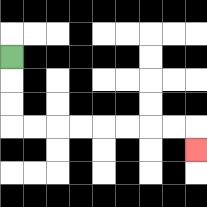{'start': '[0, 2]', 'end': '[8, 6]', 'path_directions': 'D,D,D,R,R,R,R,R,R,R,R,D', 'path_coordinates': '[[0, 2], [0, 3], [0, 4], [0, 5], [1, 5], [2, 5], [3, 5], [4, 5], [5, 5], [6, 5], [7, 5], [8, 5], [8, 6]]'}